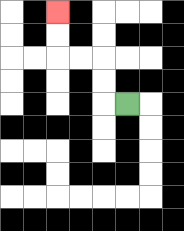{'start': '[5, 4]', 'end': '[2, 0]', 'path_directions': 'L,U,U,L,L,U,U', 'path_coordinates': '[[5, 4], [4, 4], [4, 3], [4, 2], [3, 2], [2, 2], [2, 1], [2, 0]]'}